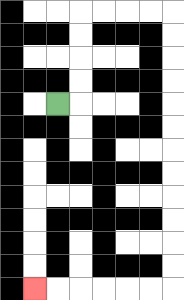{'start': '[2, 4]', 'end': '[1, 12]', 'path_directions': 'R,U,U,U,U,R,R,R,R,D,D,D,D,D,D,D,D,D,D,D,D,L,L,L,L,L,L', 'path_coordinates': '[[2, 4], [3, 4], [3, 3], [3, 2], [3, 1], [3, 0], [4, 0], [5, 0], [6, 0], [7, 0], [7, 1], [7, 2], [7, 3], [7, 4], [7, 5], [7, 6], [7, 7], [7, 8], [7, 9], [7, 10], [7, 11], [7, 12], [6, 12], [5, 12], [4, 12], [3, 12], [2, 12], [1, 12]]'}